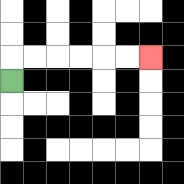{'start': '[0, 3]', 'end': '[6, 2]', 'path_directions': 'U,R,R,R,R,R,R', 'path_coordinates': '[[0, 3], [0, 2], [1, 2], [2, 2], [3, 2], [4, 2], [5, 2], [6, 2]]'}